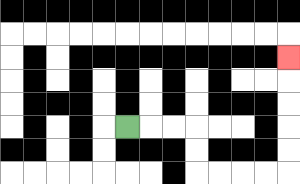{'start': '[5, 5]', 'end': '[12, 2]', 'path_directions': 'R,R,R,D,D,R,R,R,R,U,U,U,U,U', 'path_coordinates': '[[5, 5], [6, 5], [7, 5], [8, 5], [8, 6], [8, 7], [9, 7], [10, 7], [11, 7], [12, 7], [12, 6], [12, 5], [12, 4], [12, 3], [12, 2]]'}